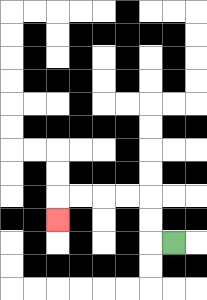{'start': '[7, 10]', 'end': '[2, 9]', 'path_directions': 'L,U,U,L,L,L,L,D', 'path_coordinates': '[[7, 10], [6, 10], [6, 9], [6, 8], [5, 8], [4, 8], [3, 8], [2, 8], [2, 9]]'}